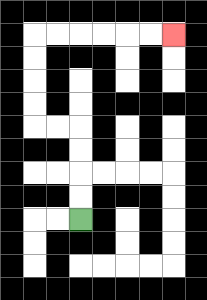{'start': '[3, 9]', 'end': '[7, 1]', 'path_directions': 'U,U,U,U,L,L,U,U,U,U,R,R,R,R,R,R', 'path_coordinates': '[[3, 9], [3, 8], [3, 7], [3, 6], [3, 5], [2, 5], [1, 5], [1, 4], [1, 3], [1, 2], [1, 1], [2, 1], [3, 1], [4, 1], [5, 1], [6, 1], [7, 1]]'}